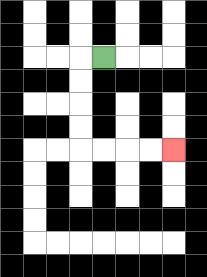{'start': '[4, 2]', 'end': '[7, 6]', 'path_directions': 'L,D,D,D,D,R,R,R,R', 'path_coordinates': '[[4, 2], [3, 2], [3, 3], [3, 4], [3, 5], [3, 6], [4, 6], [5, 6], [6, 6], [7, 6]]'}